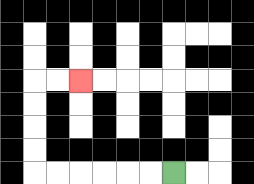{'start': '[7, 7]', 'end': '[3, 3]', 'path_directions': 'L,L,L,L,L,L,U,U,U,U,R,R', 'path_coordinates': '[[7, 7], [6, 7], [5, 7], [4, 7], [3, 7], [2, 7], [1, 7], [1, 6], [1, 5], [1, 4], [1, 3], [2, 3], [3, 3]]'}